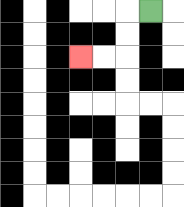{'start': '[6, 0]', 'end': '[3, 2]', 'path_directions': 'L,D,D,L,L', 'path_coordinates': '[[6, 0], [5, 0], [5, 1], [5, 2], [4, 2], [3, 2]]'}